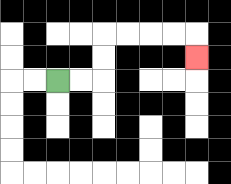{'start': '[2, 3]', 'end': '[8, 2]', 'path_directions': 'R,R,U,U,R,R,R,R,D', 'path_coordinates': '[[2, 3], [3, 3], [4, 3], [4, 2], [4, 1], [5, 1], [6, 1], [7, 1], [8, 1], [8, 2]]'}